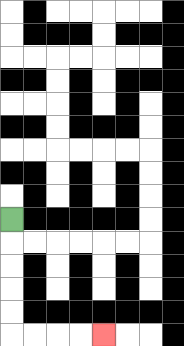{'start': '[0, 9]', 'end': '[4, 14]', 'path_directions': 'D,D,D,D,D,R,R,R,R', 'path_coordinates': '[[0, 9], [0, 10], [0, 11], [0, 12], [0, 13], [0, 14], [1, 14], [2, 14], [3, 14], [4, 14]]'}